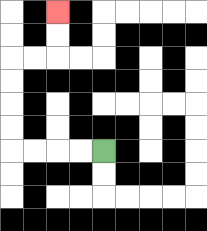{'start': '[4, 6]', 'end': '[2, 0]', 'path_directions': 'L,L,L,L,U,U,U,U,R,R,U,U', 'path_coordinates': '[[4, 6], [3, 6], [2, 6], [1, 6], [0, 6], [0, 5], [0, 4], [0, 3], [0, 2], [1, 2], [2, 2], [2, 1], [2, 0]]'}